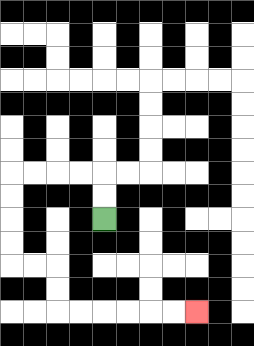{'start': '[4, 9]', 'end': '[8, 13]', 'path_directions': 'U,U,L,L,L,L,D,D,D,D,R,R,D,D,R,R,R,R,R,R', 'path_coordinates': '[[4, 9], [4, 8], [4, 7], [3, 7], [2, 7], [1, 7], [0, 7], [0, 8], [0, 9], [0, 10], [0, 11], [1, 11], [2, 11], [2, 12], [2, 13], [3, 13], [4, 13], [5, 13], [6, 13], [7, 13], [8, 13]]'}